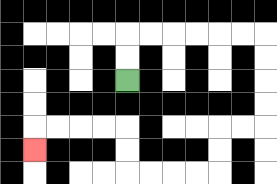{'start': '[5, 3]', 'end': '[1, 6]', 'path_directions': 'U,U,R,R,R,R,R,R,D,D,D,D,L,L,D,D,L,L,L,L,U,U,L,L,L,L,D', 'path_coordinates': '[[5, 3], [5, 2], [5, 1], [6, 1], [7, 1], [8, 1], [9, 1], [10, 1], [11, 1], [11, 2], [11, 3], [11, 4], [11, 5], [10, 5], [9, 5], [9, 6], [9, 7], [8, 7], [7, 7], [6, 7], [5, 7], [5, 6], [5, 5], [4, 5], [3, 5], [2, 5], [1, 5], [1, 6]]'}